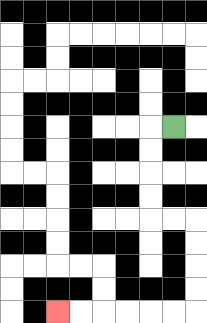{'start': '[7, 5]', 'end': '[2, 13]', 'path_directions': 'L,D,D,D,D,R,R,D,D,D,D,L,L,L,L,L,L', 'path_coordinates': '[[7, 5], [6, 5], [6, 6], [6, 7], [6, 8], [6, 9], [7, 9], [8, 9], [8, 10], [8, 11], [8, 12], [8, 13], [7, 13], [6, 13], [5, 13], [4, 13], [3, 13], [2, 13]]'}